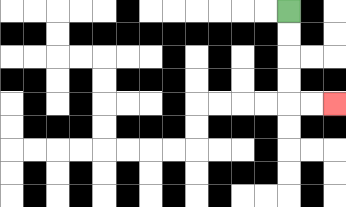{'start': '[12, 0]', 'end': '[14, 4]', 'path_directions': 'D,D,D,D,R,R', 'path_coordinates': '[[12, 0], [12, 1], [12, 2], [12, 3], [12, 4], [13, 4], [14, 4]]'}